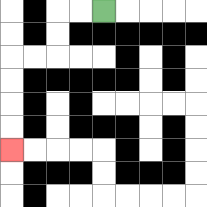{'start': '[4, 0]', 'end': '[0, 6]', 'path_directions': 'L,L,D,D,L,L,D,D,D,D', 'path_coordinates': '[[4, 0], [3, 0], [2, 0], [2, 1], [2, 2], [1, 2], [0, 2], [0, 3], [0, 4], [0, 5], [0, 6]]'}